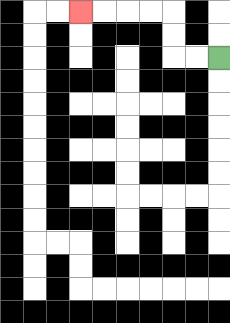{'start': '[9, 2]', 'end': '[3, 0]', 'path_directions': 'L,L,U,U,L,L,L,L', 'path_coordinates': '[[9, 2], [8, 2], [7, 2], [7, 1], [7, 0], [6, 0], [5, 0], [4, 0], [3, 0]]'}